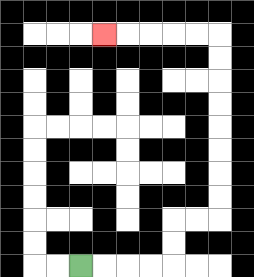{'start': '[3, 11]', 'end': '[4, 1]', 'path_directions': 'R,R,R,R,U,U,R,R,U,U,U,U,U,U,U,U,L,L,L,L,L', 'path_coordinates': '[[3, 11], [4, 11], [5, 11], [6, 11], [7, 11], [7, 10], [7, 9], [8, 9], [9, 9], [9, 8], [9, 7], [9, 6], [9, 5], [9, 4], [9, 3], [9, 2], [9, 1], [8, 1], [7, 1], [6, 1], [5, 1], [4, 1]]'}